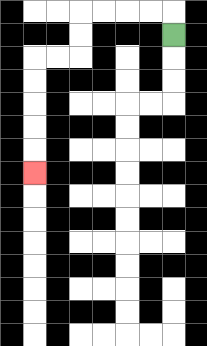{'start': '[7, 1]', 'end': '[1, 7]', 'path_directions': 'U,L,L,L,L,D,D,L,L,D,D,D,D,D', 'path_coordinates': '[[7, 1], [7, 0], [6, 0], [5, 0], [4, 0], [3, 0], [3, 1], [3, 2], [2, 2], [1, 2], [1, 3], [1, 4], [1, 5], [1, 6], [1, 7]]'}